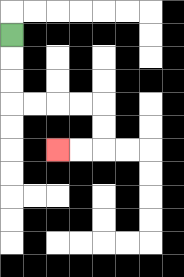{'start': '[0, 1]', 'end': '[2, 6]', 'path_directions': 'D,D,D,R,R,R,R,D,D,L,L', 'path_coordinates': '[[0, 1], [0, 2], [0, 3], [0, 4], [1, 4], [2, 4], [3, 4], [4, 4], [4, 5], [4, 6], [3, 6], [2, 6]]'}